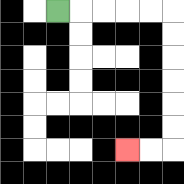{'start': '[2, 0]', 'end': '[5, 6]', 'path_directions': 'R,R,R,R,R,D,D,D,D,D,D,L,L', 'path_coordinates': '[[2, 0], [3, 0], [4, 0], [5, 0], [6, 0], [7, 0], [7, 1], [7, 2], [7, 3], [7, 4], [7, 5], [7, 6], [6, 6], [5, 6]]'}